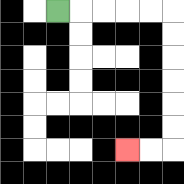{'start': '[2, 0]', 'end': '[5, 6]', 'path_directions': 'R,R,R,R,R,D,D,D,D,D,D,L,L', 'path_coordinates': '[[2, 0], [3, 0], [4, 0], [5, 0], [6, 0], [7, 0], [7, 1], [7, 2], [7, 3], [7, 4], [7, 5], [7, 6], [6, 6], [5, 6]]'}